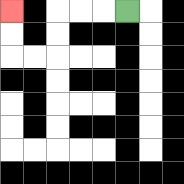{'start': '[5, 0]', 'end': '[0, 0]', 'path_directions': 'L,L,L,D,D,L,L,U,U', 'path_coordinates': '[[5, 0], [4, 0], [3, 0], [2, 0], [2, 1], [2, 2], [1, 2], [0, 2], [0, 1], [0, 0]]'}